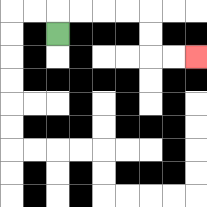{'start': '[2, 1]', 'end': '[8, 2]', 'path_directions': 'U,R,R,R,R,D,D,R,R', 'path_coordinates': '[[2, 1], [2, 0], [3, 0], [4, 0], [5, 0], [6, 0], [6, 1], [6, 2], [7, 2], [8, 2]]'}